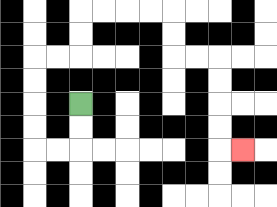{'start': '[3, 4]', 'end': '[10, 6]', 'path_directions': 'D,D,L,L,U,U,U,U,R,R,U,U,R,R,R,R,D,D,R,R,D,D,D,D,R', 'path_coordinates': '[[3, 4], [3, 5], [3, 6], [2, 6], [1, 6], [1, 5], [1, 4], [1, 3], [1, 2], [2, 2], [3, 2], [3, 1], [3, 0], [4, 0], [5, 0], [6, 0], [7, 0], [7, 1], [7, 2], [8, 2], [9, 2], [9, 3], [9, 4], [9, 5], [9, 6], [10, 6]]'}